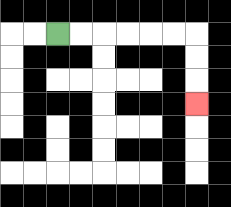{'start': '[2, 1]', 'end': '[8, 4]', 'path_directions': 'R,R,R,R,R,R,D,D,D', 'path_coordinates': '[[2, 1], [3, 1], [4, 1], [5, 1], [6, 1], [7, 1], [8, 1], [8, 2], [8, 3], [8, 4]]'}